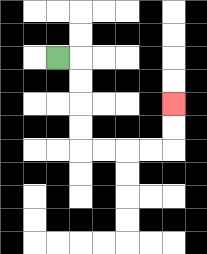{'start': '[2, 2]', 'end': '[7, 4]', 'path_directions': 'R,D,D,D,D,R,R,R,R,U,U', 'path_coordinates': '[[2, 2], [3, 2], [3, 3], [3, 4], [3, 5], [3, 6], [4, 6], [5, 6], [6, 6], [7, 6], [7, 5], [7, 4]]'}